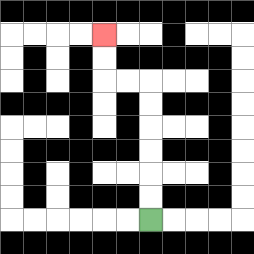{'start': '[6, 9]', 'end': '[4, 1]', 'path_directions': 'U,U,U,U,U,U,L,L,U,U', 'path_coordinates': '[[6, 9], [6, 8], [6, 7], [6, 6], [6, 5], [6, 4], [6, 3], [5, 3], [4, 3], [4, 2], [4, 1]]'}